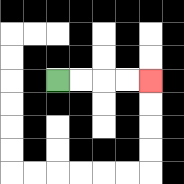{'start': '[2, 3]', 'end': '[6, 3]', 'path_directions': 'R,R,R,R', 'path_coordinates': '[[2, 3], [3, 3], [4, 3], [5, 3], [6, 3]]'}